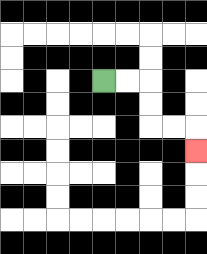{'start': '[4, 3]', 'end': '[8, 6]', 'path_directions': 'R,R,D,D,R,R,D', 'path_coordinates': '[[4, 3], [5, 3], [6, 3], [6, 4], [6, 5], [7, 5], [8, 5], [8, 6]]'}